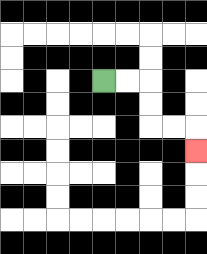{'start': '[4, 3]', 'end': '[8, 6]', 'path_directions': 'R,R,D,D,R,R,D', 'path_coordinates': '[[4, 3], [5, 3], [6, 3], [6, 4], [6, 5], [7, 5], [8, 5], [8, 6]]'}